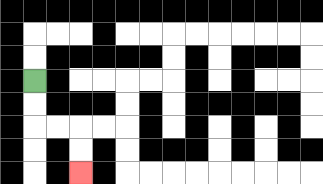{'start': '[1, 3]', 'end': '[3, 7]', 'path_directions': 'D,D,R,R,D,D', 'path_coordinates': '[[1, 3], [1, 4], [1, 5], [2, 5], [3, 5], [3, 6], [3, 7]]'}